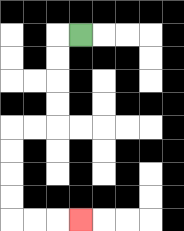{'start': '[3, 1]', 'end': '[3, 9]', 'path_directions': 'L,D,D,D,D,L,L,D,D,D,D,R,R,R', 'path_coordinates': '[[3, 1], [2, 1], [2, 2], [2, 3], [2, 4], [2, 5], [1, 5], [0, 5], [0, 6], [0, 7], [0, 8], [0, 9], [1, 9], [2, 9], [3, 9]]'}